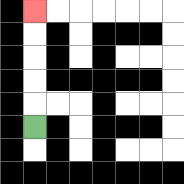{'start': '[1, 5]', 'end': '[1, 0]', 'path_directions': 'U,U,U,U,U', 'path_coordinates': '[[1, 5], [1, 4], [1, 3], [1, 2], [1, 1], [1, 0]]'}